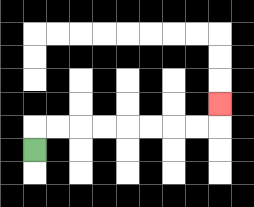{'start': '[1, 6]', 'end': '[9, 4]', 'path_directions': 'U,R,R,R,R,R,R,R,R,U', 'path_coordinates': '[[1, 6], [1, 5], [2, 5], [3, 5], [4, 5], [5, 5], [6, 5], [7, 5], [8, 5], [9, 5], [9, 4]]'}